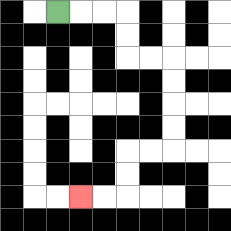{'start': '[2, 0]', 'end': '[3, 8]', 'path_directions': 'R,R,R,D,D,R,R,D,D,D,D,L,L,D,D,L,L', 'path_coordinates': '[[2, 0], [3, 0], [4, 0], [5, 0], [5, 1], [5, 2], [6, 2], [7, 2], [7, 3], [7, 4], [7, 5], [7, 6], [6, 6], [5, 6], [5, 7], [5, 8], [4, 8], [3, 8]]'}